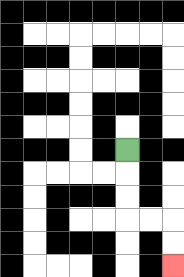{'start': '[5, 6]', 'end': '[7, 11]', 'path_directions': 'D,D,D,R,R,D,D', 'path_coordinates': '[[5, 6], [5, 7], [5, 8], [5, 9], [6, 9], [7, 9], [7, 10], [7, 11]]'}